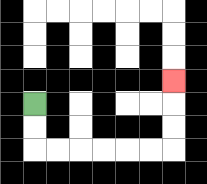{'start': '[1, 4]', 'end': '[7, 3]', 'path_directions': 'D,D,R,R,R,R,R,R,U,U,U', 'path_coordinates': '[[1, 4], [1, 5], [1, 6], [2, 6], [3, 6], [4, 6], [5, 6], [6, 6], [7, 6], [7, 5], [7, 4], [7, 3]]'}